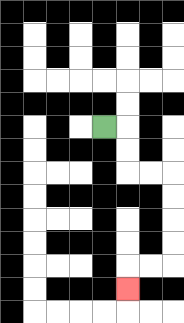{'start': '[4, 5]', 'end': '[5, 12]', 'path_directions': 'R,D,D,R,R,D,D,D,D,L,L,D', 'path_coordinates': '[[4, 5], [5, 5], [5, 6], [5, 7], [6, 7], [7, 7], [7, 8], [7, 9], [7, 10], [7, 11], [6, 11], [5, 11], [5, 12]]'}